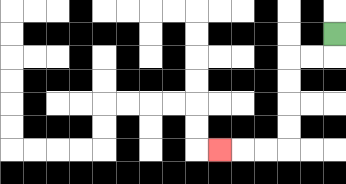{'start': '[14, 1]', 'end': '[9, 6]', 'path_directions': 'D,L,L,D,D,D,D,L,L,L', 'path_coordinates': '[[14, 1], [14, 2], [13, 2], [12, 2], [12, 3], [12, 4], [12, 5], [12, 6], [11, 6], [10, 6], [9, 6]]'}